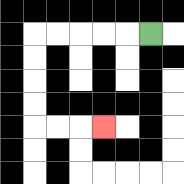{'start': '[6, 1]', 'end': '[4, 5]', 'path_directions': 'L,L,L,L,L,D,D,D,D,R,R,R', 'path_coordinates': '[[6, 1], [5, 1], [4, 1], [3, 1], [2, 1], [1, 1], [1, 2], [1, 3], [1, 4], [1, 5], [2, 5], [3, 5], [4, 5]]'}